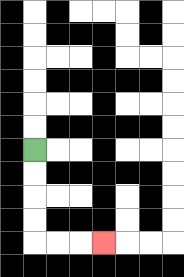{'start': '[1, 6]', 'end': '[4, 10]', 'path_directions': 'D,D,D,D,R,R,R', 'path_coordinates': '[[1, 6], [1, 7], [1, 8], [1, 9], [1, 10], [2, 10], [3, 10], [4, 10]]'}